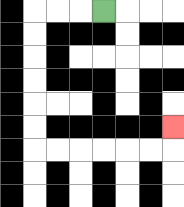{'start': '[4, 0]', 'end': '[7, 5]', 'path_directions': 'L,L,L,D,D,D,D,D,D,R,R,R,R,R,R,U', 'path_coordinates': '[[4, 0], [3, 0], [2, 0], [1, 0], [1, 1], [1, 2], [1, 3], [1, 4], [1, 5], [1, 6], [2, 6], [3, 6], [4, 6], [5, 6], [6, 6], [7, 6], [7, 5]]'}